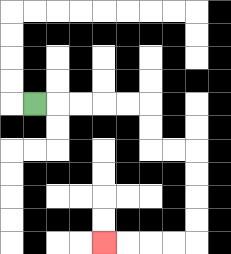{'start': '[1, 4]', 'end': '[4, 10]', 'path_directions': 'R,R,R,R,R,D,D,R,R,D,D,D,D,L,L,L,L', 'path_coordinates': '[[1, 4], [2, 4], [3, 4], [4, 4], [5, 4], [6, 4], [6, 5], [6, 6], [7, 6], [8, 6], [8, 7], [8, 8], [8, 9], [8, 10], [7, 10], [6, 10], [5, 10], [4, 10]]'}